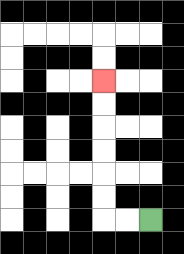{'start': '[6, 9]', 'end': '[4, 3]', 'path_directions': 'L,L,U,U,U,U,U,U', 'path_coordinates': '[[6, 9], [5, 9], [4, 9], [4, 8], [4, 7], [4, 6], [4, 5], [4, 4], [4, 3]]'}